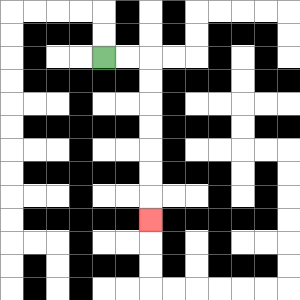{'start': '[4, 2]', 'end': '[6, 9]', 'path_directions': 'R,R,D,D,D,D,D,D,D', 'path_coordinates': '[[4, 2], [5, 2], [6, 2], [6, 3], [6, 4], [6, 5], [6, 6], [6, 7], [6, 8], [6, 9]]'}